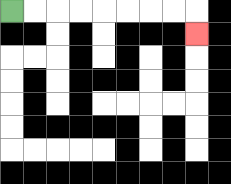{'start': '[0, 0]', 'end': '[8, 1]', 'path_directions': 'R,R,R,R,R,R,R,R,D', 'path_coordinates': '[[0, 0], [1, 0], [2, 0], [3, 0], [4, 0], [5, 0], [6, 0], [7, 0], [8, 0], [8, 1]]'}